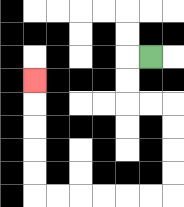{'start': '[6, 2]', 'end': '[1, 3]', 'path_directions': 'L,D,D,R,R,D,D,D,D,L,L,L,L,L,L,U,U,U,U,U', 'path_coordinates': '[[6, 2], [5, 2], [5, 3], [5, 4], [6, 4], [7, 4], [7, 5], [7, 6], [7, 7], [7, 8], [6, 8], [5, 8], [4, 8], [3, 8], [2, 8], [1, 8], [1, 7], [1, 6], [1, 5], [1, 4], [1, 3]]'}